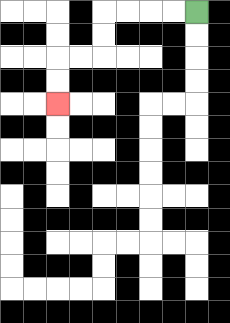{'start': '[8, 0]', 'end': '[2, 4]', 'path_directions': 'L,L,L,L,D,D,L,L,D,D', 'path_coordinates': '[[8, 0], [7, 0], [6, 0], [5, 0], [4, 0], [4, 1], [4, 2], [3, 2], [2, 2], [2, 3], [2, 4]]'}